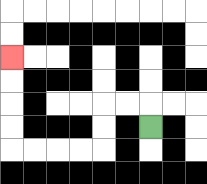{'start': '[6, 5]', 'end': '[0, 2]', 'path_directions': 'U,L,L,D,D,L,L,L,L,U,U,U,U', 'path_coordinates': '[[6, 5], [6, 4], [5, 4], [4, 4], [4, 5], [4, 6], [3, 6], [2, 6], [1, 6], [0, 6], [0, 5], [0, 4], [0, 3], [0, 2]]'}